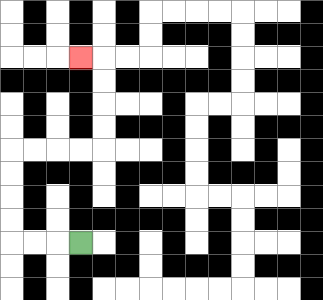{'start': '[3, 10]', 'end': '[3, 2]', 'path_directions': 'L,L,L,U,U,U,U,R,R,R,R,U,U,U,U,L', 'path_coordinates': '[[3, 10], [2, 10], [1, 10], [0, 10], [0, 9], [0, 8], [0, 7], [0, 6], [1, 6], [2, 6], [3, 6], [4, 6], [4, 5], [4, 4], [4, 3], [4, 2], [3, 2]]'}